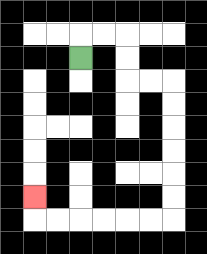{'start': '[3, 2]', 'end': '[1, 8]', 'path_directions': 'U,R,R,D,D,R,R,D,D,D,D,D,D,L,L,L,L,L,L,U', 'path_coordinates': '[[3, 2], [3, 1], [4, 1], [5, 1], [5, 2], [5, 3], [6, 3], [7, 3], [7, 4], [7, 5], [7, 6], [7, 7], [7, 8], [7, 9], [6, 9], [5, 9], [4, 9], [3, 9], [2, 9], [1, 9], [1, 8]]'}